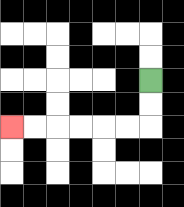{'start': '[6, 3]', 'end': '[0, 5]', 'path_directions': 'D,D,L,L,L,L,L,L', 'path_coordinates': '[[6, 3], [6, 4], [6, 5], [5, 5], [4, 5], [3, 5], [2, 5], [1, 5], [0, 5]]'}